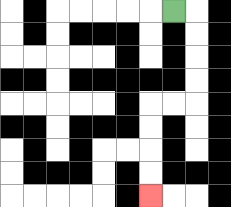{'start': '[7, 0]', 'end': '[6, 8]', 'path_directions': 'R,D,D,D,D,L,L,D,D,D,D', 'path_coordinates': '[[7, 0], [8, 0], [8, 1], [8, 2], [8, 3], [8, 4], [7, 4], [6, 4], [6, 5], [6, 6], [6, 7], [6, 8]]'}